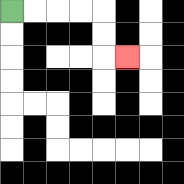{'start': '[0, 0]', 'end': '[5, 2]', 'path_directions': 'R,R,R,R,D,D,R', 'path_coordinates': '[[0, 0], [1, 0], [2, 0], [3, 0], [4, 0], [4, 1], [4, 2], [5, 2]]'}